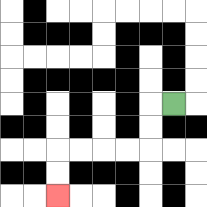{'start': '[7, 4]', 'end': '[2, 8]', 'path_directions': 'L,D,D,L,L,L,L,D,D', 'path_coordinates': '[[7, 4], [6, 4], [6, 5], [6, 6], [5, 6], [4, 6], [3, 6], [2, 6], [2, 7], [2, 8]]'}